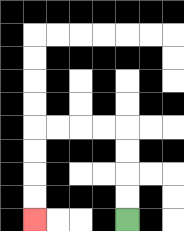{'start': '[5, 9]', 'end': '[1, 9]', 'path_directions': 'U,U,U,U,L,L,L,L,D,D,D,D', 'path_coordinates': '[[5, 9], [5, 8], [5, 7], [5, 6], [5, 5], [4, 5], [3, 5], [2, 5], [1, 5], [1, 6], [1, 7], [1, 8], [1, 9]]'}